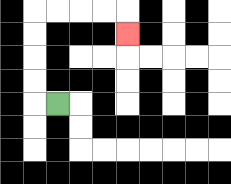{'start': '[2, 4]', 'end': '[5, 1]', 'path_directions': 'L,U,U,U,U,R,R,R,R,D', 'path_coordinates': '[[2, 4], [1, 4], [1, 3], [1, 2], [1, 1], [1, 0], [2, 0], [3, 0], [4, 0], [5, 0], [5, 1]]'}